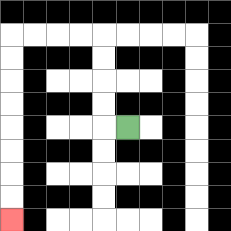{'start': '[5, 5]', 'end': '[0, 9]', 'path_directions': 'L,U,U,U,U,L,L,L,L,D,D,D,D,D,D,D,D', 'path_coordinates': '[[5, 5], [4, 5], [4, 4], [4, 3], [4, 2], [4, 1], [3, 1], [2, 1], [1, 1], [0, 1], [0, 2], [0, 3], [0, 4], [0, 5], [0, 6], [0, 7], [0, 8], [0, 9]]'}